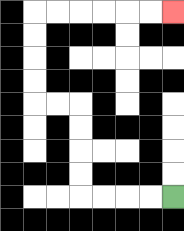{'start': '[7, 8]', 'end': '[7, 0]', 'path_directions': 'L,L,L,L,U,U,U,U,L,L,U,U,U,U,R,R,R,R,R,R', 'path_coordinates': '[[7, 8], [6, 8], [5, 8], [4, 8], [3, 8], [3, 7], [3, 6], [3, 5], [3, 4], [2, 4], [1, 4], [1, 3], [1, 2], [1, 1], [1, 0], [2, 0], [3, 0], [4, 0], [5, 0], [6, 0], [7, 0]]'}